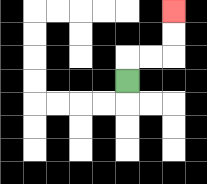{'start': '[5, 3]', 'end': '[7, 0]', 'path_directions': 'U,R,R,U,U', 'path_coordinates': '[[5, 3], [5, 2], [6, 2], [7, 2], [7, 1], [7, 0]]'}